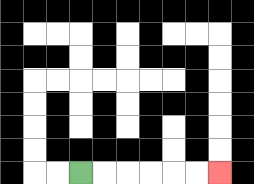{'start': '[3, 7]', 'end': '[9, 7]', 'path_directions': 'R,R,R,R,R,R', 'path_coordinates': '[[3, 7], [4, 7], [5, 7], [6, 7], [7, 7], [8, 7], [9, 7]]'}